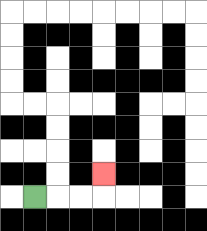{'start': '[1, 8]', 'end': '[4, 7]', 'path_directions': 'R,R,R,U', 'path_coordinates': '[[1, 8], [2, 8], [3, 8], [4, 8], [4, 7]]'}